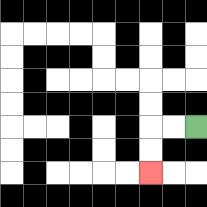{'start': '[8, 5]', 'end': '[6, 7]', 'path_directions': 'L,L,D,D', 'path_coordinates': '[[8, 5], [7, 5], [6, 5], [6, 6], [6, 7]]'}